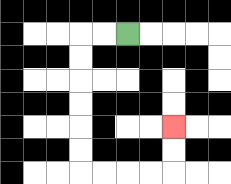{'start': '[5, 1]', 'end': '[7, 5]', 'path_directions': 'L,L,D,D,D,D,D,D,R,R,R,R,U,U', 'path_coordinates': '[[5, 1], [4, 1], [3, 1], [3, 2], [3, 3], [3, 4], [3, 5], [3, 6], [3, 7], [4, 7], [5, 7], [6, 7], [7, 7], [7, 6], [7, 5]]'}